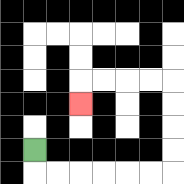{'start': '[1, 6]', 'end': '[3, 4]', 'path_directions': 'D,R,R,R,R,R,R,U,U,U,U,L,L,L,L,D', 'path_coordinates': '[[1, 6], [1, 7], [2, 7], [3, 7], [4, 7], [5, 7], [6, 7], [7, 7], [7, 6], [7, 5], [7, 4], [7, 3], [6, 3], [5, 3], [4, 3], [3, 3], [3, 4]]'}